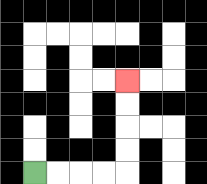{'start': '[1, 7]', 'end': '[5, 3]', 'path_directions': 'R,R,R,R,U,U,U,U', 'path_coordinates': '[[1, 7], [2, 7], [3, 7], [4, 7], [5, 7], [5, 6], [5, 5], [5, 4], [5, 3]]'}